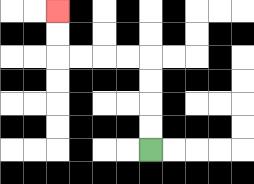{'start': '[6, 6]', 'end': '[2, 0]', 'path_directions': 'U,U,U,U,L,L,L,L,U,U', 'path_coordinates': '[[6, 6], [6, 5], [6, 4], [6, 3], [6, 2], [5, 2], [4, 2], [3, 2], [2, 2], [2, 1], [2, 0]]'}